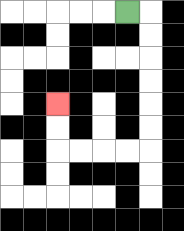{'start': '[5, 0]', 'end': '[2, 4]', 'path_directions': 'R,D,D,D,D,D,D,L,L,L,L,U,U', 'path_coordinates': '[[5, 0], [6, 0], [6, 1], [6, 2], [6, 3], [6, 4], [6, 5], [6, 6], [5, 6], [4, 6], [3, 6], [2, 6], [2, 5], [2, 4]]'}